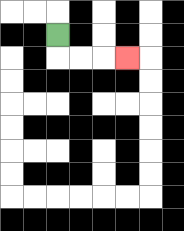{'start': '[2, 1]', 'end': '[5, 2]', 'path_directions': 'D,R,R,R', 'path_coordinates': '[[2, 1], [2, 2], [3, 2], [4, 2], [5, 2]]'}